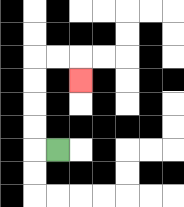{'start': '[2, 6]', 'end': '[3, 3]', 'path_directions': 'L,U,U,U,U,R,R,D', 'path_coordinates': '[[2, 6], [1, 6], [1, 5], [1, 4], [1, 3], [1, 2], [2, 2], [3, 2], [3, 3]]'}